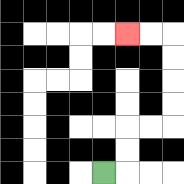{'start': '[4, 7]', 'end': '[5, 1]', 'path_directions': 'R,U,U,R,R,U,U,U,U,L,L', 'path_coordinates': '[[4, 7], [5, 7], [5, 6], [5, 5], [6, 5], [7, 5], [7, 4], [7, 3], [7, 2], [7, 1], [6, 1], [5, 1]]'}